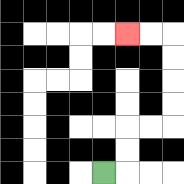{'start': '[4, 7]', 'end': '[5, 1]', 'path_directions': 'R,U,U,R,R,U,U,U,U,L,L', 'path_coordinates': '[[4, 7], [5, 7], [5, 6], [5, 5], [6, 5], [7, 5], [7, 4], [7, 3], [7, 2], [7, 1], [6, 1], [5, 1]]'}